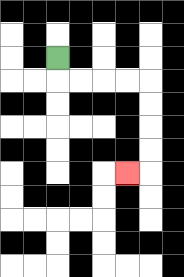{'start': '[2, 2]', 'end': '[5, 7]', 'path_directions': 'D,R,R,R,R,D,D,D,D,L', 'path_coordinates': '[[2, 2], [2, 3], [3, 3], [4, 3], [5, 3], [6, 3], [6, 4], [6, 5], [6, 6], [6, 7], [5, 7]]'}